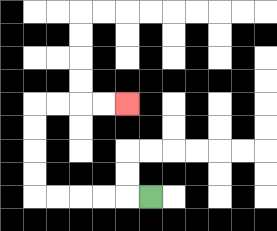{'start': '[6, 8]', 'end': '[5, 4]', 'path_directions': 'L,L,L,L,L,U,U,U,U,R,R,R,R', 'path_coordinates': '[[6, 8], [5, 8], [4, 8], [3, 8], [2, 8], [1, 8], [1, 7], [1, 6], [1, 5], [1, 4], [2, 4], [3, 4], [4, 4], [5, 4]]'}